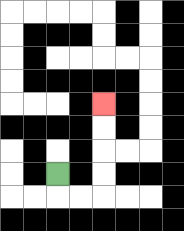{'start': '[2, 7]', 'end': '[4, 4]', 'path_directions': 'D,R,R,U,U,U,U', 'path_coordinates': '[[2, 7], [2, 8], [3, 8], [4, 8], [4, 7], [4, 6], [4, 5], [4, 4]]'}